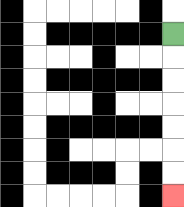{'start': '[7, 1]', 'end': '[7, 8]', 'path_directions': 'D,D,D,D,D,D,D', 'path_coordinates': '[[7, 1], [7, 2], [7, 3], [7, 4], [7, 5], [7, 6], [7, 7], [7, 8]]'}